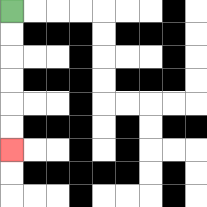{'start': '[0, 0]', 'end': '[0, 6]', 'path_directions': 'D,D,D,D,D,D', 'path_coordinates': '[[0, 0], [0, 1], [0, 2], [0, 3], [0, 4], [0, 5], [0, 6]]'}